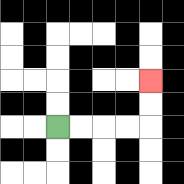{'start': '[2, 5]', 'end': '[6, 3]', 'path_directions': 'R,R,R,R,U,U', 'path_coordinates': '[[2, 5], [3, 5], [4, 5], [5, 5], [6, 5], [6, 4], [6, 3]]'}